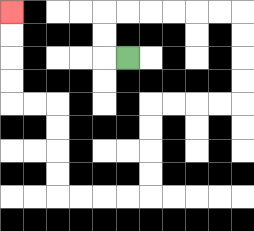{'start': '[5, 2]', 'end': '[0, 0]', 'path_directions': 'L,U,U,R,R,R,R,R,R,D,D,D,D,L,L,L,L,D,D,D,D,L,L,L,L,U,U,U,U,L,L,U,U,U,U', 'path_coordinates': '[[5, 2], [4, 2], [4, 1], [4, 0], [5, 0], [6, 0], [7, 0], [8, 0], [9, 0], [10, 0], [10, 1], [10, 2], [10, 3], [10, 4], [9, 4], [8, 4], [7, 4], [6, 4], [6, 5], [6, 6], [6, 7], [6, 8], [5, 8], [4, 8], [3, 8], [2, 8], [2, 7], [2, 6], [2, 5], [2, 4], [1, 4], [0, 4], [0, 3], [0, 2], [0, 1], [0, 0]]'}